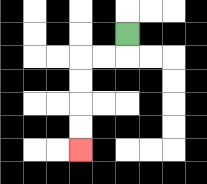{'start': '[5, 1]', 'end': '[3, 6]', 'path_directions': 'D,L,L,D,D,D,D', 'path_coordinates': '[[5, 1], [5, 2], [4, 2], [3, 2], [3, 3], [3, 4], [3, 5], [3, 6]]'}